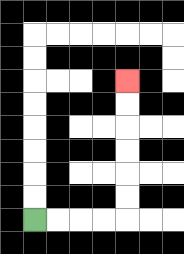{'start': '[1, 9]', 'end': '[5, 3]', 'path_directions': 'R,R,R,R,U,U,U,U,U,U', 'path_coordinates': '[[1, 9], [2, 9], [3, 9], [4, 9], [5, 9], [5, 8], [5, 7], [5, 6], [5, 5], [5, 4], [5, 3]]'}